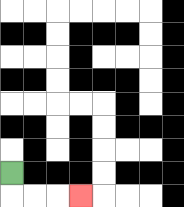{'start': '[0, 7]', 'end': '[3, 8]', 'path_directions': 'D,R,R,R', 'path_coordinates': '[[0, 7], [0, 8], [1, 8], [2, 8], [3, 8]]'}